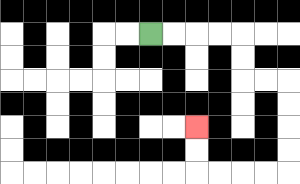{'start': '[6, 1]', 'end': '[8, 5]', 'path_directions': 'R,R,R,R,D,D,R,R,D,D,D,D,L,L,L,L,U,U', 'path_coordinates': '[[6, 1], [7, 1], [8, 1], [9, 1], [10, 1], [10, 2], [10, 3], [11, 3], [12, 3], [12, 4], [12, 5], [12, 6], [12, 7], [11, 7], [10, 7], [9, 7], [8, 7], [8, 6], [8, 5]]'}